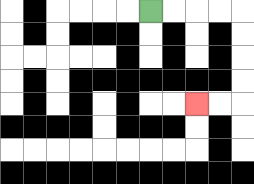{'start': '[6, 0]', 'end': '[8, 4]', 'path_directions': 'R,R,R,R,D,D,D,D,L,L', 'path_coordinates': '[[6, 0], [7, 0], [8, 0], [9, 0], [10, 0], [10, 1], [10, 2], [10, 3], [10, 4], [9, 4], [8, 4]]'}